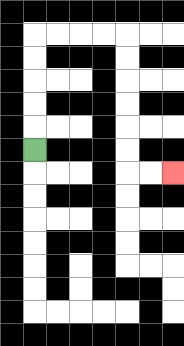{'start': '[1, 6]', 'end': '[7, 7]', 'path_directions': 'U,U,U,U,U,R,R,R,R,D,D,D,D,D,D,R,R', 'path_coordinates': '[[1, 6], [1, 5], [1, 4], [1, 3], [1, 2], [1, 1], [2, 1], [3, 1], [4, 1], [5, 1], [5, 2], [5, 3], [5, 4], [5, 5], [5, 6], [5, 7], [6, 7], [7, 7]]'}